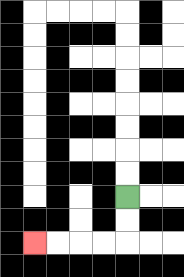{'start': '[5, 8]', 'end': '[1, 10]', 'path_directions': 'D,D,L,L,L,L', 'path_coordinates': '[[5, 8], [5, 9], [5, 10], [4, 10], [3, 10], [2, 10], [1, 10]]'}